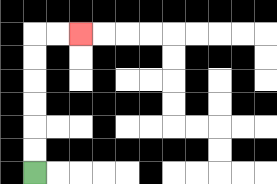{'start': '[1, 7]', 'end': '[3, 1]', 'path_directions': 'U,U,U,U,U,U,R,R', 'path_coordinates': '[[1, 7], [1, 6], [1, 5], [1, 4], [1, 3], [1, 2], [1, 1], [2, 1], [3, 1]]'}